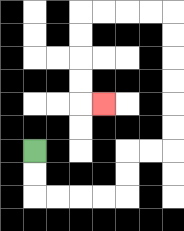{'start': '[1, 6]', 'end': '[4, 4]', 'path_directions': 'D,D,R,R,R,R,U,U,R,R,U,U,U,U,U,U,L,L,L,L,D,D,D,D,R', 'path_coordinates': '[[1, 6], [1, 7], [1, 8], [2, 8], [3, 8], [4, 8], [5, 8], [5, 7], [5, 6], [6, 6], [7, 6], [7, 5], [7, 4], [7, 3], [7, 2], [7, 1], [7, 0], [6, 0], [5, 0], [4, 0], [3, 0], [3, 1], [3, 2], [3, 3], [3, 4], [4, 4]]'}